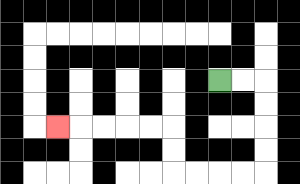{'start': '[9, 3]', 'end': '[2, 5]', 'path_directions': 'R,R,D,D,D,D,L,L,L,L,U,U,L,L,L,L,L', 'path_coordinates': '[[9, 3], [10, 3], [11, 3], [11, 4], [11, 5], [11, 6], [11, 7], [10, 7], [9, 7], [8, 7], [7, 7], [7, 6], [7, 5], [6, 5], [5, 5], [4, 5], [3, 5], [2, 5]]'}